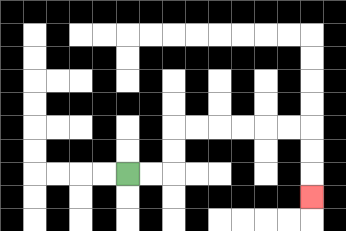{'start': '[5, 7]', 'end': '[13, 8]', 'path_directions': 'R,R,U,U,R,R,R,R,R,R,D,D,D', 'path_coordinates': '[[5, 7], [6, 7], [7, 7], [7, 6], [7, 5], [8, 5], [9, 5], [10, 5], [11, 5], [12, 5], [13, 5], [13, 6], [13, 7], [13, 8]]'}